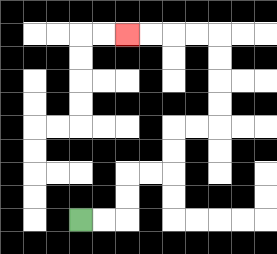{'start': '[3, 9]', 'end': '[5, 1]', 'path_directions': 'R,R,U,U,R,R,U,U,R,R,U,U,U,U,L,L,L,L', 'path_coordinates': '[[3, 9], [4, 9], [5, 9], [5, 8], [5, 7], [6, 7], [7, 7], [7, 6], [7, 5], [8, 5], [9, 5], [9, 4], [9, 3], [9, 2], [9, 1], [8, 1], [7, 1], [6, 1], [5, 1]]'}